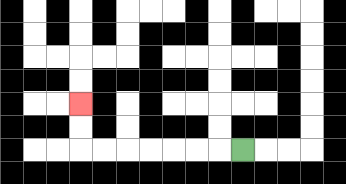{'start': '[10, 6]', 'end': '[3, 4]', 'path_directions': 'L,L,L,L,L,L,L,U,U', 'path_coordinates': '[[10, 6], [9, 6], [8, 6], [7, 6], [6, 6], [5, 6], [4, 6], [3, 6], [3, 5], [3, 4]]'}